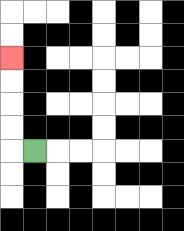{'start': '[1, 6]', 'end': '[0, 2]', 'path_directions': 'L,U,U,U,U', 'path_coordinates': '[[1, 6], [0, 6], [0, 5], [0, 4], [0, 3], [0, 2]]'}